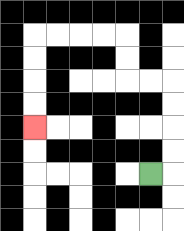{'start': '[6, 7]', 'end': '[1, 5]', 'path_directions': 'R,U,U,U,U,L,L,U,U,L,L,L,L,D,D,D,D', 'path_coordinates': '[[6, 7], [7, 7], [7, 6], [7, 5], [7, 4], [7, 3], [6, 3], [5, 3], [5, 2], [5, 1], [4, 1], [3, 1], [2, 1], [1, 1], [1, 2], [1, 3], [1, 4], [1, 5]]'}